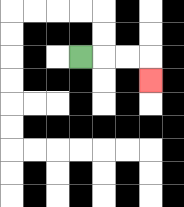{'start': '[3, 2]', 'end': '[6, 3]', 'path_directions': 'R,R,R,D', 'path_coordinates': '[[3, 2], [4, 2], [5, 2], [6, 2], [6, 3]]'}